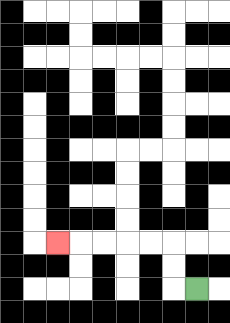{'start': '[8, 12]', 'end': '[2, 10]', 'path_directions': 'L,U,U,L,L,L,L,L', 'path_coordinates': '[[8, 12], [7, 12], [7, 11], [7, 10], [6, 10], [5, 10], [4, 10], [3, 10], [2, 10]]'}